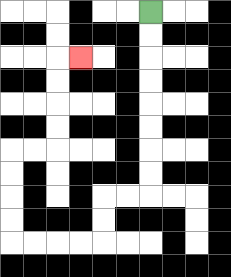{'start': '[6, 0]', 'end': '[3, 2]', 'path_directions': 'D,D,D,D,D,D,D,D,L,L,D,D,L,L,L,L,U,U,U,U,R,R,U,U,U,U,R', 'path_coordinates': '[[6, 0], [6, 1], [6, 2], [6, 3], [6, 4], [6, 5], [6, 6], [6, 7], [6, 8], [5, 8], [4, 8], [4, 9], [4, 10], [3, 10], [2, 10], [1, 10], [0, 10], [0, 9], [0, 8], [0, 7], [0, 6], [1, 6], [2, 6], [2, 5], [2, 4], [2, 3], [2, 2], [3, 2]]'}